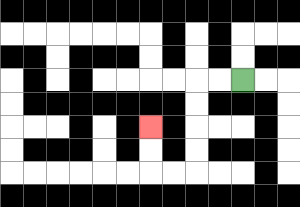{'start': '[10, 3]', 'end': '[6, 5]', 'path_directions': 'L,L,D,D,D,D,L,L,U,U', 'path_coordinates': '[[10, 3], [9, 3], [8, 3], [8, 4], [8, 5], [8, 6], [8, 7], [7, 7], [6, 7], [6, 6], [6, 5]]'}